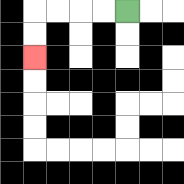{'start': '[5, 0]', 'end': '[1, 2]', 'path_directions': 'L,L,L,L,D,D', 'path_coordinates': '[[5, 0], [4, 0], [3, 0], [2, 0], [1, 0], [1, 1], [1, 2]]'}